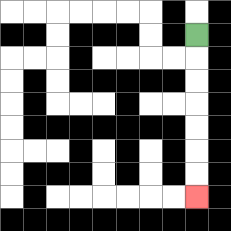{'start': '[8, 1]', 'end': '[8, 8]', 'path_directions': 'D,D,D,D,D,D,D', 'path_coordinates': '[[8, 1], [8, 2], [8, 3], [8, 4], [8, 5], [8, 6], [8, 7], [8, 8]]'}